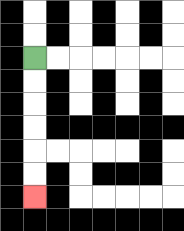{'start': '[1, 2]', 'end': '[1, 8]', 'path_directions': 'D,D,D,D,D,D', 'path_coordinates': '[[1, 2], [1, 3], [1, 4], [1, 5], [1, 6], [1, 7], [1, 8]]'}